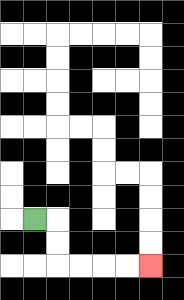{'start': '[1, 9]', 'end': '[6, 11]', 'path_directions': 'R,D,D,R,R,R,R', 'path_coordinates': '[[1, 9], [2, 9], [2, 10], [2, 11], [3, 11], [4, 11], [5, 11], [6, 11]]'}